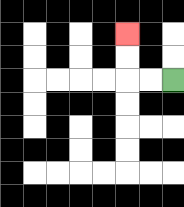{'start': '[7, 3]', 'end': '[5, 1]', 'path_directions': 'L,L,U,U', 'path_coordinates': '[[7, 3], [6, 3], [5, 3], [5, 2], [5, 1]]'}